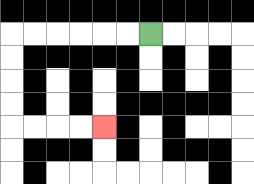{'start': '[6, 1]', 'end': '[4, 5]', 'path_directions': 'L,L,L,L,L,L,D,D,D,D,R,R,R,R', 'path_coordinates': '[[6, 1], [5, 1], [4, 1], [3, 1], [2, 1], [1, 1], [0, 1], [0, 2], [0, 3], [0, 4], [0, 5], [1, 5], [2, 5], [3, 5], [4, 5]]'}